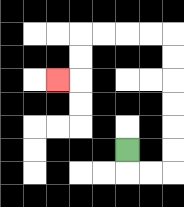{'start': '[5, 6]', 'end': '[2, 3]', 'path_directions': 'D,R,R,U,U,U,U,U,U,L,L,L,L,D,D,L', 'path_coordinates': '[[5, 6], [5, 7], [6, 7], [7, 7], [7, 6], [7, 5], [7, 4], [7, 3], [7, 2], [7, 1], [6, 1], [5, 1], [4, 1], [3, 1], [3, 2], [3, 3], [2, 3]]'}